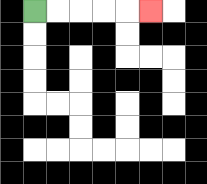{'start': '[1, 0]', 'end': '[6, 0]', 'path_directions': 'R,R,R,R,R', 'path_coordinates': '[[1, 0], [2, 0], [3, 0], [4, 0], [5, 0], [6, 0]]'}